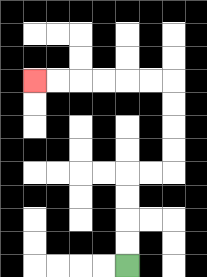{'start': '[5, 11]', 'end': '[1, 3]', 'path_directions': 'U,U,U,U,R,R,U,U,U,U,L,L,L,L,L,L', 'path_coordinates': '[[5, 11], [5, 10], [5, 9], [5, 8], [5, 7], [6, 7], [7, 7], [7, 6], [7, 5], [7, 4], [7, 3], [6, 3], [5, 3], [4, 3], [3, 3], [2, 3], [1, 3]]'}